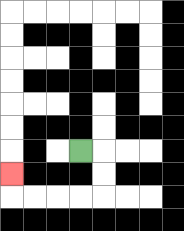{'start': '[3, 6]', 'end': '[0, 7]', 'path_directions': 'R,D,D,L,L,L,L,U', 'path_coordinates': '[[3, 6], [4, 6], [4, 7], [4, 8], [3, 8], [2, 8], [1, 8], [0, 8], [0, 7]]'}